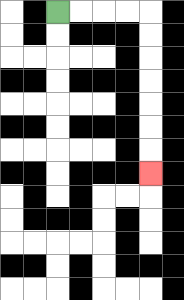{'start': '[2, 0]', 'end': '[6, 7]', 'path_directions': 'R,R,R,R,D,D,D,D,D,D,D', 'path_coordinates': '[[2, 0], [3, 0], [4, 0], [5, 0], [6, 0], [6, 1], [6, 2], [6, 3], [6, 4], [6, 5], [6, 6], [6, 7]]'}